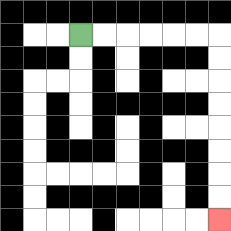{'start': '[3, 1]', 'end': '[9, 9]', 'path_directions': 'R,R,R,R,R,R,D,D,D,D,D,D,D,D', 'path_coordinates': '[[3, 1], [4, 1], [5, 1], [6, 1], [7, 1], [8, 1], [9, 1], [9, 2], [9, 3], [9, 4], [9, 5], [9, 6], [9, 7], [9, 8], [9, 9]]'}